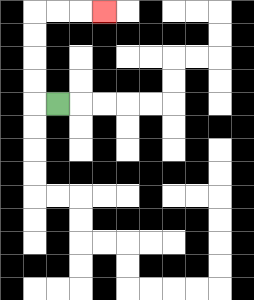{'start': '[2, 4]', 'end': '[4, 0]', 'path_directions': 'L,U,U,U,U,R,R,R', 'path_coordinates': '[[2, 4], [1, 4], [1, 3], [1, 2], [1, 1], [1, 0], [2, 0], [3, 0], [4, 0]]'}